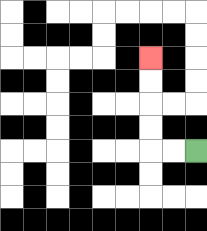{'start': '[8, 6]', 'end': '[6, 2]', 'path_directions': 'L,L,U,U,U,U', 'path_coordinates': '[[8, 6], [7, 6], [6, 6], [6, 5], [6, 4], [6, 3], [6, 2]]'}